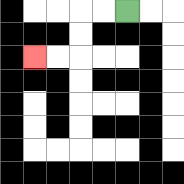{'start': '[5, 0]', 'end': '[1, 2]', 'path_directions': 'L,L,D,D,L,L', 'path_coordinates': '[[5, 0], [4, 0], [3, 0], [3, 1], [3, 2], [2, 2], [1, 2]]'}